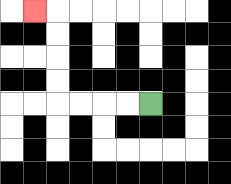{'start': '[6, 4]', 'end': '[1, 0]', 'path_directions': 'L,L,L,L,U,U,U,U,L', 'path_coordinates': '[[6, 4], [5, 4], [4, 4], [3, 4], [2, 4], [2, 3], [2, 2], [2, 1], [2, 0], [1, 0]]'}